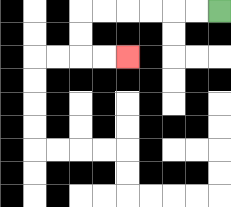{'start': '[9, 0]', 'end': '[5, 2]', 'path_directions': 'L,L,L,L,L,L,D,D,R,R', 'path_coordinates': '[[9, 0], [8, 0], [7, 0], [6, 0], [5, 0], [4, 0], [3, 0], [3, 1], [3, 2], [4, 2], [5, 2]]'}